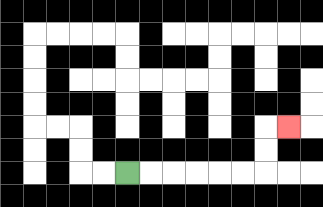{'start': '[5, 7]', 'end': '[12, 5]', 'path_directions': 'R,R,R,R,R,R,U,U,R', 'path_coordinates': '[[5, 7], [6, 7], [7, 7], [8, 7], [9, 7], [10, 7], [11, 7], [11, 6], [11, 5], [12, 5]]'}